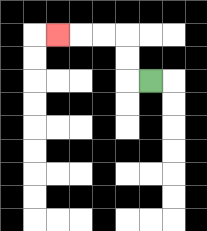{'start': '[6, 3]', 'end': '[2, 1]', 'path_directions': 'L,U,U,L,L,L', 'path_coordinates': '[[6, 3], [5, 3], [5, 2], [5, 1], [4, 1], [3, 1], [2, 1]]'}